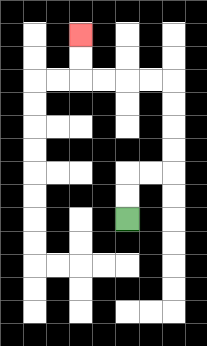{'start': '[5, 9]', 'end': '[3, 1]', 'path_directions': 'U,U,R,R,U,U,U,U,L,L,L,L,U,U', 'path_coordinates': '[[5, 9], [5, 8], [5, 7], [6, 7], [7, 7], [7, 6], [7, 5], [7, 4], [7, 3], [6, 3], [5, 3], [4, 3], [3, 3], [3, 2], [3, 1]]'}